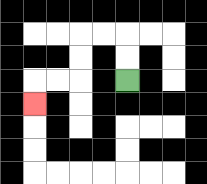{'start': '[5, 3]', 'end': '[1, 4]', 'path_directions': 'U,U,L,L,D,D,L,L,D', 'path_coordinates': '[[5, 3], [5, 2], [5, 1], [4, 1], [3, 1], [3, 2], [3, 3], [2, 3], [1, 3], [1, 4]]'}